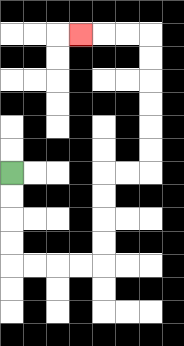{'start': '[0, 7]', 'end': '[3, 1]', 'path_directions': 'D,D,D,D,R,R,R,R,U,U,U,U,R,R,U,U,U,U,U,U,L,L,L', 'path_coordinates': '[[0, 7], [0, 8], [0, 9], [0, 10], [0, 11], [1, 11], [2, 11], [3, 11], [4, 11], [4, 10], [4, 9], [4, 8], [4, 7], [5, 7], [6, 7], [6, 6], [6, 5], [6, 4], [6, 3], [6, 2], [6, 1], [5, 1], [4, 1], [3, 1]]'}